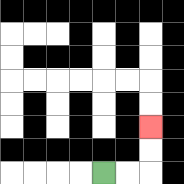{'start': '[4, 7]', 'end': '[6, 5]', 'path_directions': 'R,R,U,U', 'path_coordinates': '[[4, 7], [5, 7], [6, 7], [6, 6], [6, 5]]'}